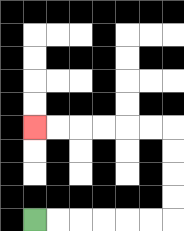{'start': '[1, 9]', 'end': '[1, 5]', 'path_directions': 'R,R,R,R,R,R,U,U,U,U,L,L,L,L,L,L', 'path_coordinates': '[[1, 9], [2, 9], [3, 9], [4, 9], [5, 9], [6, 9], [7, 9], [7, 8], [7, 7], [7, 6], [7, 5], [6, 5], [5, 5], [4, 5], [3, 5], [2, 5], [1, 5]]'}